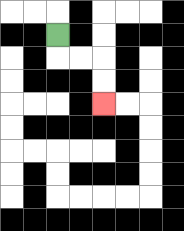{'start': '[2, 1]', 'end': '[4, 4]', 'path_directions': 'D,R,R,D,D', 'path_coordinates': '[[2, 1], [2, 2], [3, 2], [4, 2], [4, 3], [4, 4]]'}